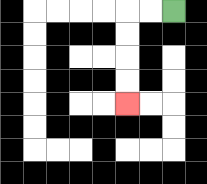{'start': '[7, 0]', 'end': '[5, 4]', 'path_directions': 'L,L,D,D,D,D', 'path_coordinates': '[[7, 0], [6, 0], [5, 0], [5, 1], [5, 2], [5, 3], [5, 4]]'}